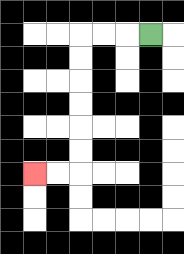{'start': '[6, 1]', 'end': '[1, 7]', 'path_directions': 'L,L,L,D,D,D,D,D,D,L,L', 'path_coordinates': '[[6, 1], [5, 1], [4, 1], [3, 1], [3, 2], [3, 3], [3, 4], [3, 5], [3, 6], [3, 7], [2, 7], [1, 7]]'}